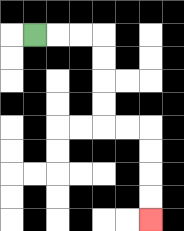{'start': '[1, 1]', 'end': '[6, 9]', 'path_directions': 'R,R,R,D,D,D,D,R,R,D,D,D,D', 'path_coordinates': '[[1, 1], [2, 1], [3, 1], [4, 1], [4, 2], [4, 3], [4, 4], [4, 5], [5, 5], [6, 5], [6, 6], [6, 7], [6, 8], [6, 9]]'}